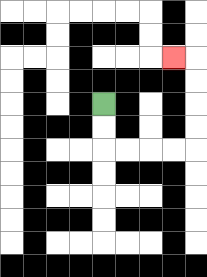{'start': '[4, 4]', 'end': '[7, 2]', 'path_directions': 'D,D,R,R,R,R,U,U,U,U,L', 'path_coordinates': '[[4, 4], [4, 5], [4, 6], [5, 6], [6, 6], [7, 6], [8, 6], [8, 5], [8, 4], [8, 3], [8, 2], [7, 2]]'}